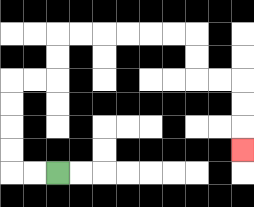{'start': '[2, 7]', 'end': '[10, 6]', 'path_directions': 'L,L,U,U,U,U,R,R,U,U,R,R,R,R,R,R,D,D,R,R,D,D,D', 'path_coordinates': '[[2, 7], [1, 7], [0, 7], [0, 6], [0, 5], [0, 4], [0, 3], [1, 3], [2, 3], [2, 2], [2, 1], [3, 1], [4, 1], [5, 1], [6, 1], [7, 1], [8, 1], [8, 2], [8, 3], [9, 3], [10, 3], [10, 4], [10, 5], [10, 6]]'}